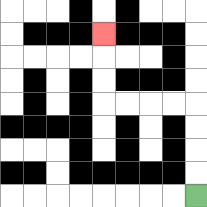{'start': '[8, 8]', 'end': '[4, 1]', 'path_directions': 'U,U,U,U,L,L,L,L,U,U,U', 'path_coordinates': '[[8, 8], [8, 7], [8, 6], [8, 5], [8, 4], [7, 4], [6, 4], [5, 4], [4, 4], [4, 3], [4, 2], [4, 1]]'}